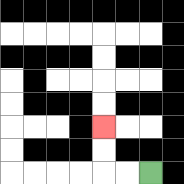{'start': '[6, 7]', 'end': '[4, 5]', 'path_directions': 'L,L,U,U', 'path_coordinates': '[[6, 7], [5, 7], [4, 7], [4, 6], [4, 5]]'}